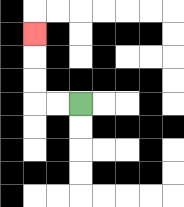{'start': '[3, 4]', 'end': '[1, 1]', 'path_directions': 'L,L,U,U,U', 'path_coordinates': '[[3, 4], [2, 4], [1, 4], [1, 3], [1, 2], [1, 1]]'}